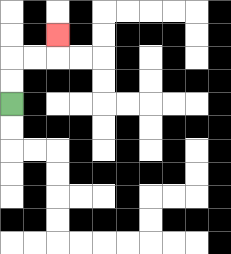{'start': '[0, 4]', 'end': '[2, 1]', 'path_directions': 'U,U,R,R,U', 'path_coordinates': '[[0, 4], [0, 3], [0, 2], [1, 2], [2, 2], [2, 1]]'}